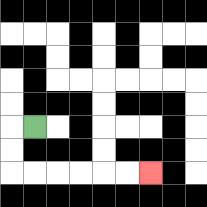{'start': '[1, 5]', 'end': '[6, 7]', 'path_directions': 'L,D,D,R,R,R,R,R,R', 'path_coordinates': '[[1, 5], [0, 5], [0, 6], [0, 7], [1, 7], [2, 7], [3, 7], [4, 7], [5, 7], [6, 7]]'}